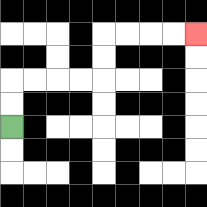{'start': '[0, 5]', 'end': '[8, 1]', 'path_directions': 'U,U,R,R,R,R,U,U,R,R,R,R', 'path_coordinates': '[[0, 5], [0, 4], [0, 3], [1, 3], [2, 3], [3, 3], [4, 3], [4, 2], [4, 1], [5, 1], [6, 1], [7, 1], [8, 1]]'}